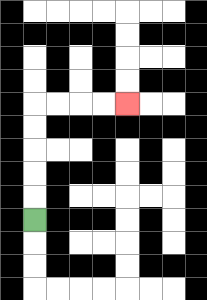{'start': '[1, 9]', 'end': '[5, 4]', 'path_directions': 'U,U,U,U,U,R,R,R,R', 'path_coordinates': '[[1, 9], [1, 8], [1, 7], [1, 6], [1, 5], [1, 4], [2, 4], [3, 4], [4, 4], [5, 4]]'}